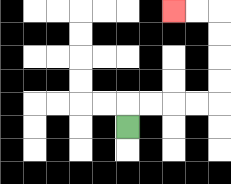{'start': '[5, 5]', 'end': '[7, 0]', 'path_directions': 'U,R,R,R,R,U,U,U,U,L,L', 'path_coordinates': '[[5, 5], [5, 4], [6, 4], [7, 4], [8, 4], [9, 4], [9, 3], [9, 2], [9, 1], [9, 0], [8, 0], [7, 0]]'}